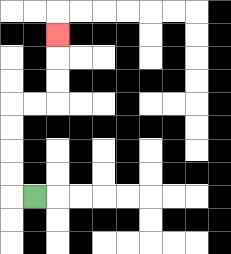{'start': '[1, 8]', 'end': '[2, 1]', 'path_directions': 'L,U,U,U,U,R,R,U,U,U', 'path_coordinates': '[[1, 8], [0, 8], [0, 7], [0, 6], [0, 5], [0, 4], [1, 4], [2, 4], [2, 3], [2, 2], [2, 1]]'}